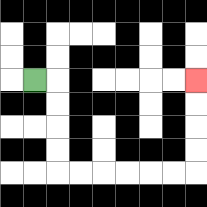{'start': '[1, 3]', 'end': '[8, 3]', 'path_directions': 'R,D,D,D,D,R,R,R,R,R,R,U,U,U,U', 'path_coordinates': '[[1, 3], [2, 3], [2, 4], [2, 5], [2, 6], [2, 7], [3, 7], [4, 7], [5, 7], [6, 7], [7, 7], [8, 7], [8, 6], [8, 5], [8, 4], [8, 3]]'}